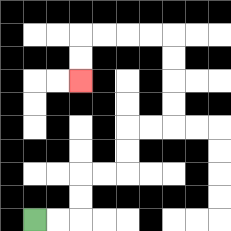{'start': '[1, 9]', 'end': '[3, 3]', 'path_directions': 'R,R,U,U,R,R,U,U,R,R,U,U,U,U,L,L,L,L,D,D', 'path_coordinates': '[[1, 9], [2, 9], [3, 9], [3, 8], [3, 7], [4, 7], [5, 7], [5, 6], [5, 5], [6, 5], [7, 5], [7, 4], [7, 3], [7, 2], [7, 1], [6, 1], [5, 1], [4, 1], [3, 1], [3, 2], [3, 3]]'}